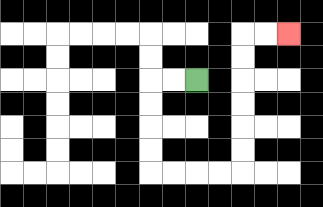{'start': '[8, 3]', 'end': '[12, 1]', 'path_directions': 'L,L,D,D,D,D,R,R,R,R,U,U,U,U,U,U,R,R', 'path_coordinates': '[[8, 3], [7, 3], [6, 3], [6, 4], [6, 5], [6, 6], [6, 7], [7, 7], [8, 7], [9, 7], [10, 7], [10, 6], [10, 5], [10, 4], [10, 3], [10, 2], [10, 1], [11, 1], [12, 1]]'}